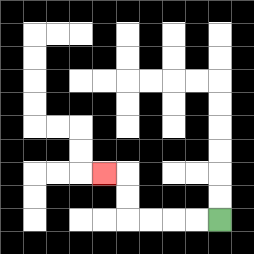{'start': '[9, 9]', 'end': '[4, 7]', 'path_directions': 'L,L,L,L,U,U,L', 'path_coordinates': '[[9, 9], [8, 9], [7, 9], [6, 9], [5, 9], [5, 8], [5, 7], [4, 7]]'}